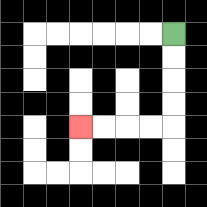{'start': '[7, 1]', 'end': '[3, 5]', 'path_directions': 'D,D,D,D,L,L,L,L', 'path_coordinates': '[[7, 1], [7, 2], [7, 3], [7, 4], [7, 5], [6, 5], [5, 5], [4, 5], [3, 5]]'}